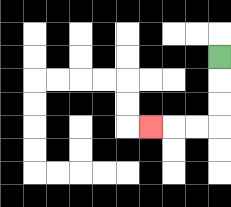{'start': '[9, 2]', 'end': '[6, 5]', 'path_directions': 'D,D,D,L,L,L', 'path_coordinates': '[[9, 2], [9, 3], [9, 4], [9, 5], [8, 5], [7, 5], [6, 5]]'}